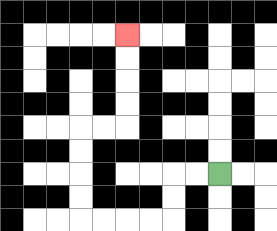{'start': '[9, 7]', 'end': '[5, 1]', 'path_directions': 'L,L,D,D,L,L,L,L,U,U,U,U,R,R,U,U,U,U', 'path_coordinates': '[[9, 7], [8, 7], [7, 7], [7, 8], [7, 9], [6, 9], [5, 9], [4, 9], [3, 9], [3, 8], [3, 7], [3, 6], [3, 5], [4, 5], [5, 5], [5, 4], [5, 3], [5, 2], [5, 1]]'}